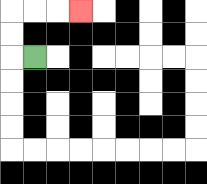{'start': '[1, 2]', 'end': '[3, 0]', 'path_directions': 'L,U,U,R,R,R', 'path_coordinates': '[[1, 2], [0, 2], [0, 1], [0, 0], [1, 0], [2, 0], [3, 0]]'}